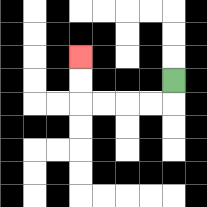{'start': '[7, 3]', 'end': '[3, 2]', 'path_directions': 'D,L,L,L,L,U,U', 'path_coordinates': '[[7, 3], [7, 4], [6, 4], [5, 4], [4, 4], [3, 4], [3, 3], [3, 2]]'}